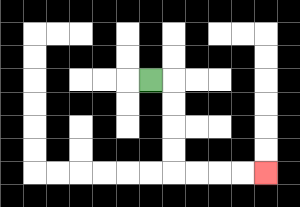{'start': '[6, 3]', 'end': '[11, 7]', 'path_directions': 'R,D,D,D,D,R,R,R,R', 'path_coordinates': '[[6, 3], [7, 3], [7, 4], [7, 5], [7, 6], [7, 7], [8, 7], [9, 7], [10, 7], [11, 7]]'}